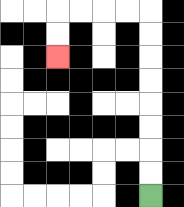{'start': '[6, 8]', 'end': '[2, 2]', 'path_directions': 'U,U,U,U,U,U,U,U,L,L,L,L,D,D', 'path_coordinates': '[[6, 8], [6, 7], [6, 6], [6, 5], [6, 4], [6, 3], [6, 2], [6, 1], [6, 0], [5, 0], [4, 0], [3, 0], [2, 0], [2, 1], [2, 2]]'}